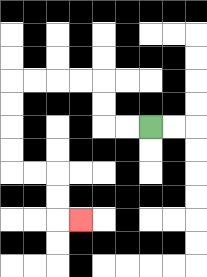{'start': '[6, 5]', 'end': '[3, 9]', 'path_directions': 'L,L,U,U,L,L,L,L,D,D,D,D,R,R,D,D,R', 'path_coordinates': '[[6, 5], [5, 5], [4, 5], [4, 4], [4, 3], [3, 3], [2, 3], [1, 3], [0, 3], [0, 4], [0, 5], [0, 6], [0, 7], [1, 7], [2, 7], [2, 8], [2, 9], [3, 9]]'}